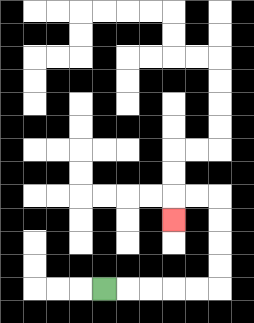{'start': '[4, 12]', 'end': '[7, 9]', 'path_directions': 'R,R,R,R,R,U,U,U,U,L,L,D', 'path_coordinates': '[[4, 12], [5, 12], [6, 12], [7, 12], [8, 12], [9, 12], [9, 11], [9, 10], [9, 9], [9, 8], [8, 8], [7, 8], [7, 9]]'}